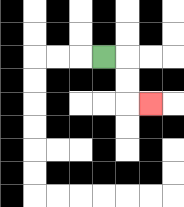{'start': '[4, 2]', 'end': '[6, 4]', 'path_directions': 'R,D,D,R', 'path_coordinates': '[[4, 2], [5, 2], [5, 3], [5, 4], [6, 4]]'}